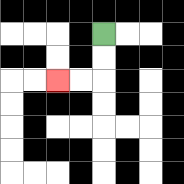{'start': '[4, 1]', 'end': '[2, 3]', 'path_directions': 'D,D,L,L', 'path_coordinates': '[[4, 1], [4, 2], [4, 3], [3, 3], [2, 3]]'}